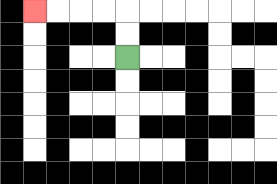{'start': '[5, 2]', 'end': '[1, 0]', 'path_directions': 'U,U,L,L,L,L', 'path_coordinates': '[[5, 2], [5, 1], [5, 0], [4, 0], [3, 0], [2, 0], [1, 0]]'}